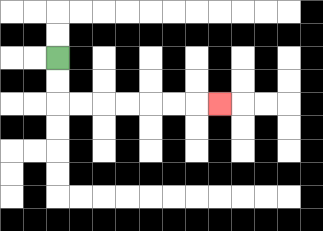{'start': '[2, 2]', 'end': '[9, 4]', 'path_directions': 'D,D,R,R,R,R,R,R,R', 'path_coordinates': '[[2, 2], [2, 3], [2, 4], [3, 4], [4, 4], [5, 4], [6, 4], [7, 4], [8, 4], [9, 4]]'}